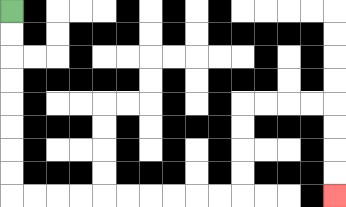{'start': '[0, 0]', 'end': '[14, 8]', 'path_directions': 'D,D,D,D,D,D,D,D,R,R,R,R,R,R,R,R,R,R,U,U,U,U,R,R,R,R,D,D,D,D', 'path_coordinates': '[[0, 0], [0, 1], [0, 2], [0, 3], [0, 4], [0, 5], [0, 6], [0, 7], [0, 8], [1, 8], [2, 8], [3, 8], [4, 8], [5, 8], [6, 8], [7, 8], [8, 8], [9, 8], [10, 8], [10, 7], [10, 6], [10, 5], [10, 4], [11, 4], [12, 4], [13, 4], [14, 4], [14, 5], [14, 6], [14, 7], [14, 8]]'}